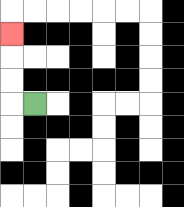{'start': '[1, 4]', 'end': '[0, 1]', 'path_directions': 'L,U,U,U', 'path_coordinates': '[[1, 4], [0, 4], [0, 3], [0, 2], [0, 1]]'}